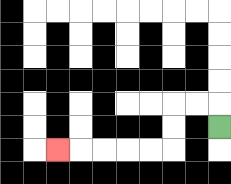{'start': '[9, 5]', 'end': '[2, 6]', 'path_directions': 'U,L,L,D,D,L,L,L,L,L', 'path_coordinates': '[[9, 5], [9, 4], [8, 4], [7, 4], [7, 5], [7, 6], [6, 6], [5, 6], [4, 6], [3, 6], [2, 6]]'}